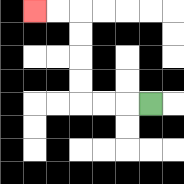{'start': '[6, 4]', 'end': '[1, 0]', 'path_directions': 'L,L,L,U,U,U,U,L,L', 'path_coordinates': '[[6, 4], [5, 4], [4, 4], [3, 4], [3, 3], [3, 2], [3, 1], [3, 0], [2, 0], [1, 0]]'}